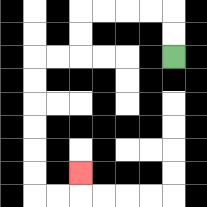{'start': '[7, 2]', 'end': '[3, 7]', 'path_directions': 'U,U,L,L,L,L,D,D,L,L,D,D,D,D,D,D,R,R,U', 'path_coordinates': '[[7, 2], [7, 1], [7, 0], [6, 0], [5, 0], [4, 0], [3, 0], [3, 1], [3, 2], [2, 2], [1, 2], [1, 3], [1, 4], [1, 5], [1, 6], [1, 7], [1, 8], [2, 8], [3, 8], [3, 7]]'}